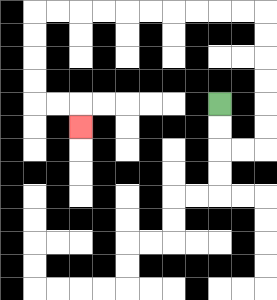{'start': '[9, 4]', 'end': '[3, 5]', 'path_directions': 'D,D,R,R,U,U,U,U,U,U,L,L,L,L,L,L,L,L,L,L,D,D,D,D,R,R,D', 'path_coordinates': '[[9, 4], [9, 5], [9, 6], [10, 6], [11, 6], [11, 5], [11, 4], [11, 3], [11, 2], [11, 1], [11, 0], [10, 0], [9, 0], [8, 0], [7, 0], [6, 0], [5, 0], [4, 0], [3, 0], [2, 0], [1, 0], [1, 1], [1, 2], [1, 3], [1, 4], [2, 4], [3, 4], [3, 5]]'}